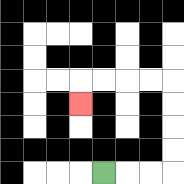{'start': '[4, 7]', 'end': '[3, 4]', 'path_directions': 'R,R,R,U,U,U,U,L,L,L,L,D', 'path_coordinates': '[[4, 7], [5, 7], [6, 7], [7, 7], [7, 6], [7, 5], [7, 4], [7, 3], [6, 3], [5, 3], [4, 3], [3, 3], [3, 4]]'}